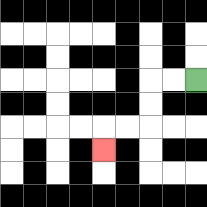{'start': '[8, 3]', 'end': '[4, 6]', 'path_directions': 'L,L,D,D,L,L,D', 'path_coordinates': '[[8, 3], [7, 3], [6, 3], [6, 4], [6, 5], [5, 5], [4, 5], [4, 6]]'}